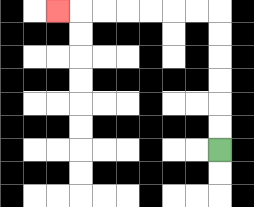{'start': '[9, 6]', 'end': '[2, 0]', 'path_directions': 'U,U,U,U,U,U,L,L,L,L,L,L,L', 'path_coordinates': '[[9, 6], [9, 5], [9, 4], [9, 3], [9, 2], [9, 1], [9, 0], [8, 0], [7, 0], [6, 0], [5, 0], [4, 0], [3, 0], [2, 0]]'}